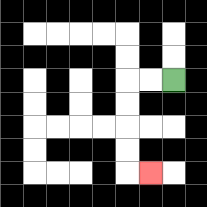{'start': '[7, 3]', 'end': '[6, 7]', 'path_directions': 'L,L,D,D,D,D,R', 'path_coordinates': '[[7, 3], [6, 3], [5, 3], [5, 4], [5, 5], [5, 6], [5, 7], [6, 7]]'}